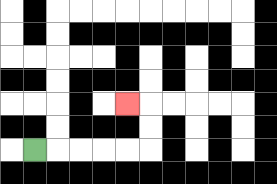{'start': '[1, 6]', 'end': '[5, 4]', 'path_directions': 'R,R,R,R,R,U,U,L', 'path_coordinates': '[[1, 6], [2, 6], [3, 6], [4, 6], [5, 6], [6, 6], [6, 5], [6, 4], [5, 4]]'}